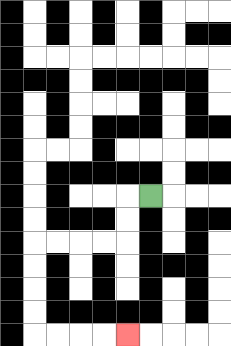{'start': '[6, 8]', 'end': '[5, 14]', 'path_directions': 'L,D,D,L,L,L,L,D,D,D,D,R,R,R,R', 'path_coordinates': '[[6, 8], [5, 8], [5, 9], [5, 10], [4, 10], [3, 10], [2, 10], [1, 10], [1, 11], [1, 12], [1, 13], [1, 14], [2, 14], [3, 14], [4, 14], [5, 14]]'}